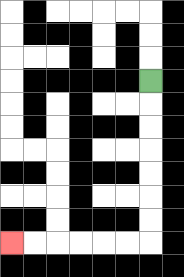{'start': '[6, 3]', 'end': '[0, 10]', 'path_directions': 'D,D,D,D,D,D,D,L,L,L,L,L,L', 'path_coordinates': '[[6, 3], [6, 4], [6, 5], [6, 6], [6, 7], [6, 8], [6, 9], [6, 10], [5, 10], [4, 10], [3, 10], [2, 10], [1, 10], [0, 10]]'}